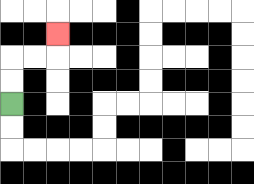{'start': '[0, 4]', 'end': '[2, 1]', 'path_directions': 'U,U,R,R,U', 'path_coordinates': '[[0, 4], [0, 3], [0, 2], [1, 2], [2, 2], [2, 1]]'}